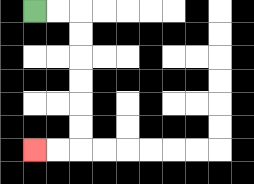{'start': '[1, 0]', 'end': '[1, 6]', 'path_directions': 'R,R,D,D,D,D,D,D,L,L', 'path_coordinates': '[[1, 0], [2, 0], [3, 0], [3, 1], [3, 2], [3, 3], [3, 4], [3, 5], [3, 6], [2, 6], [1, 6]]'}